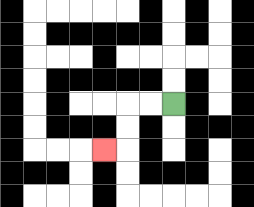{'start': '[7, 4]', 'end': '[4, 6]', 'path_directions': 'L,L,D,D,L', 'path_coordinates': '[[7, 4], [6, 4], [5, 4], [5, 5], [5, 6], [4, 6]]'}